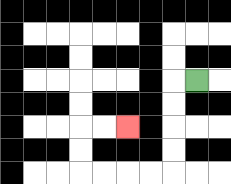{'start': '[8, 3]', 'end': '[5, 5]', 'path_directions': 'L,D,D,D,D,L,L,L,L,U,U,R,R', 'path_coordinates': '[[8, 3], [7, 3], [7, 4], [7, 5], [7, 6], [7, 7], [6, 7], [5, 7], [4, 7], [3, 7], [3, 6], [3, 5], [4, 5], [5, 5]]'}